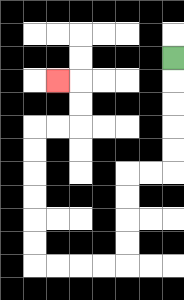{'start': '[7, 2]', 'end': '[2, 3]', 'path_directions': 'D,D,D,D,D,L,L,D,D,D,D,L,L,L,L,U,U,U,U,U,U,R,R,U,U,L', 'path_coordinates': '[[7, 2], [7, 3], [7, 4], [7, 5], [7, 6], [7, 7], [6, 7], [5, 7], [5, 8], [5, 9], [5, 10], [5, 11], [4, 11], [3, 11], [2, 11], [1, 11], [1, 10], [1, 9], [1, 8], [1, 7], [1, 6], [1, 5], [2, 5], [3, 5], [3, 4], [3, 3], [2, 3]]'}